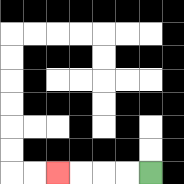{'start': '[6, 7]', 'end': '[2, 7]', 'path_directions': 'L,L,L,L', 'path_coordinates': '[[6, 7], [5, 7], [4, 7], [3, 7], [2, 7]]'}